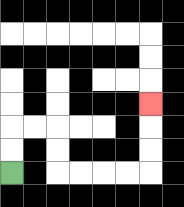{'start': '[0, 7]', 'end': '[6, 4]', 'path_directions': 'U,U,R,R,D,D,R,R,R,R,U,U,U', 'path_coordinates': '[[0, 7], [0, 6], [0, 5], [1, 5], [2, 5], [2, 6], [2, 7], [3, 7], [4, 7], [5, 7], [6, 7], [6, 6], [6, 5], [6, 4]]'}